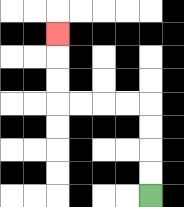{'start': '[6, 8]', 'end': '[2, 1]', 'path_directions': 'U,U,U,U,L,L,L,L,U,U,U', 'path_coordinates': '[[6, 8], [6, 7], [6, 6], [6, 5], [6, 4], [5, 4], [4, 4], [3, 4], [2, 4], [2, 3], [2, 2], [2, 1]]'}